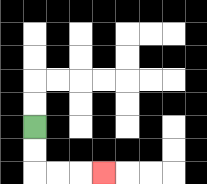{'start': '[1, 5]', 'end': '[4, 7]', 'path_directions': 'D,D,R,R,R', 'path_coordinates': '[[1, 5], [1, 6], [1, 7], [2, 7], [3, 7], [4, 7]]'}